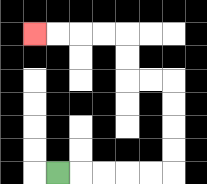{'start': '[2, 7]', 'end': '[1, 1]', 'path_directions': 'R,R,R,R,R,U,U,U,U,L,L,U,U,L,L,L,L', 'path_coordinates': '[[2, 7], [3, 7], [4, 7], [5, 7], [6, 7], [7, 7], [7, 6], [7, 5], [7, 4], [7, 3], [6, 3], [5, 3], [5, 2], [5, 1], [4, 1], [3, 1], [2, 1], [1, 1]]'}